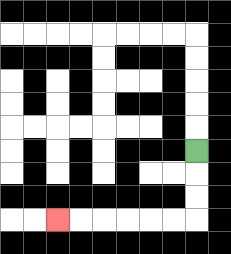{'start': '[8, 6]', 'end': '[2, 9]', 'path_directions': 'D,D,D,L,L,L,L,L,L', 'path_coordinates': '[[8, 6], [8, 7], [8, 8], [8, 9], [7, 9], [6, 9], [5, 9], [4, 9], [3, 9], [2, 9]]'}